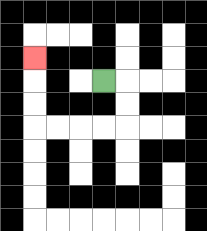{'start': '[4, 3]', 'end': '[1, 2]', 'path_directions': 'R,D,D,L,L,L,L,U,U,U', 'path_coordinates': '[[4, 3], [5, 3], [5, 4], [5, 5], [4, 5], [3, 5], [2, 5], [1, 5], [1, 4], [1, 3], [1, 2]]'}